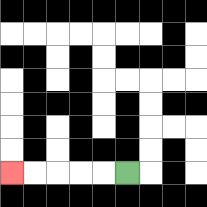{'start': '[5, 7]', 'end': '[0, 7]', 'path_directions': 'L,L,L,L,L', 'path_coordinates': '[[5, 7], [4, 7], [3, 7], [2, 7], [1, 7], [0, 7]]'}